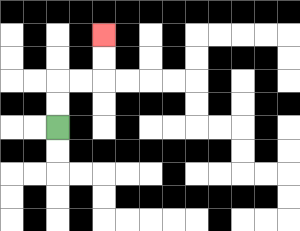{'start': '[2, 5]', 'end': '[4, 1]', 'path_directions': 'U,U,R,R,U,U', 'path_coordinates': '[[2, 5], [2, 4], [2, 3], [3, 3], [4, 3], [4, 2], [4, 1]]'}